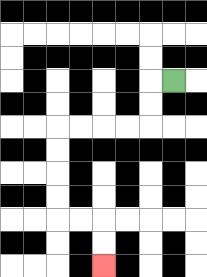{'start': '[7, 3]', 'end': '[4, 11]', 'path_directions': 'L,D,D,L,L,L,L,D,D,D,D,R,R,D,D', 'path_coordinates': '[[7, 3], [6, 3], [6, 4], [6, 5], [5, 5], [4, 5], [3, 5], [2, 5], [2, 6], [2, 7], [2, 8], [2, 9], [3, 9], [4, 9], [4, 10], [4, 11]]'}